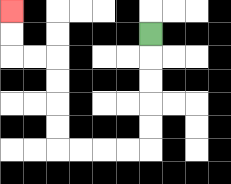{'start': '[6, 1]', 'end': '[0, 0]', 'path_directions': 'D,D,D,D,D,L,L,L,L,U,U,U,U,L,L,U,U', 'path_coordinates': '[[6, 1], [6, 2], [6, 3], [6, 4], [6, 5], [6, 6], [5, 6], [4, 6], [3, 6], [2, 6], [2, 5], [2, 4], [2, 3], [2, 2], [1, 2], [0, 2], [0, 1], [0, 0]]'}